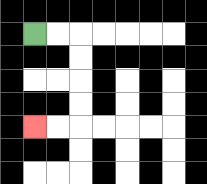{'start': '[1, 1]', 'end': '[1, 5]', 'path_directions': 'R,R,D,D,D,D,L,L', 'path_coordinates': '[[1, 1], [2, 1], [3, 1], [3, 2], [3, 3], [3, 4], [3, 5], [2, 5], [1, 5]]'}